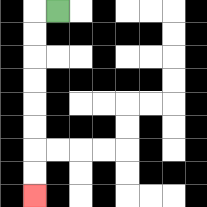{'start': '[2, 0]', 'end': '[1, 8]', 'path_directions': 'L,D,D,D,D,D,D,D,D', 'path_coordinates': '[[2, 0], [1, 0], [1, 1], [1, 2], [1, 3], [1, 4], [1, 5], [1, 6], [1, 7], [1, 8]]'}